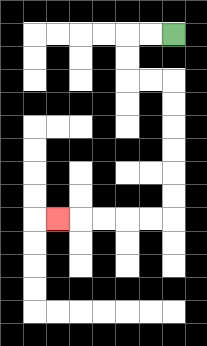{'start': '[7, 1]', 'end': '[2, 9]', 'path_directions': 'L,L,D,D,R,R,D,D,D,D,D,D,L,L,L,L,L', 'path_coordinates': '[[7, 1], [6, 1], [5, 1], [5, 2], [5, 3], [6, 3], [7, 3], [7, 4], [7, 5], [7, 6], [7, 7], [7, 8], [7, 9], [6, 9], [5, 9], [4, 9], [3, 9], [2, 9]]'}